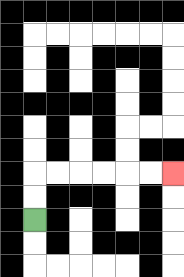{'start': '[1, 9]', 'end': '[7, 7]', 'path_directions': 'U,U,R,R,R,R,R,R', 'path_coordinates': '[[1, 9], [1, 8], [1, 7], [2, 7], [3, 7], [4, 7], [5, 7], [6, 7], [7, 7]]'}